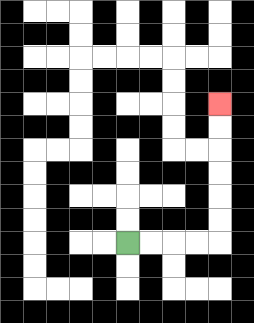{'start': '[5, 10]', 'end': '[9, 4]', 'path_directions': 'R,R,R,R,U,U,U,U,U,U', 'path_coordinates': '[[5, 10], [6, 10], [7, 10], [8, 10], [9, 10], [9, 9], [9, 8], [9, 7], [9, 6], [9, 5], [9, 4]]'}